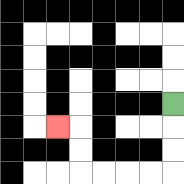{'start': '[7, 4]', 'end': '[2, 5]', 'path_directions': 'D,D,D,L,L,L,L,U,U,L', 'path_coordinates': '[[7, 4], [7, 5], [7, 6], [7, 7], [6, 7], [5, 7], [4, 7], [3, 7], [3, 6], [3, 5], [2, 5]]'}